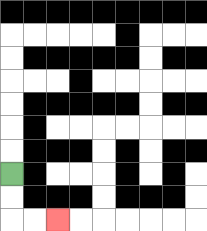{'start': '[0, 7]', 'end': '[2, 9]', 'path_directions': 'D,D,R,R', 'path_coordinates': '[[0, 7], [0, 8], [0, 9], [1, 9], [2, 9]]'}